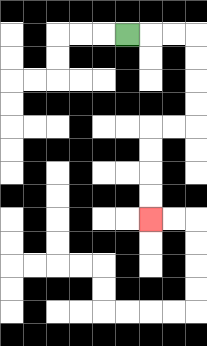{'start': '[5, 1]', 'end': '[6, 9]', 'path_directions': 'R,R,R,D,D,D,D,L,L,D,D,D,D', 'path_coordinates': '[[5, 1], [6, 1], [7, 1], [8, 1], [8, 2], [8, 3], [8, 4], [8, 5], [7, 5], [6, 5], [6, 6], [6, 7], [6, 8], [6, 9]]'}